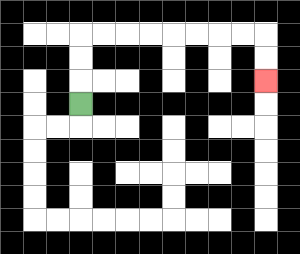{'start': '[3, 4]', 'end': '[11, 3]', 'path_directions': 'U,U,U,R,R,R,R,R,R,R,R,D,D', 'path_coordinates': '[[3, 4], [3, 3], [3, 2], [3, 1], [4, 1], [5, 1], [6, 1], [7, 1], [8, 1], [9, 1], [10, 1], [11, 1], [11, 2], [11, 3]]'}